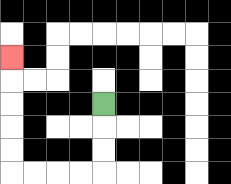{'start': '[4, 4]', 'end': '[0, 2]', 'path_directions': 'D,D,D,L,L,L,L,U,U,U,U,U', 'path_coordinates': '[[4, 4], [4, 5], [4, 6], [4, 7], [3, 7], [2, 7], [1, 7], [0, 7], [0, 6], [0, 5], [0, 4], [0, 3], [0, 2]]'}